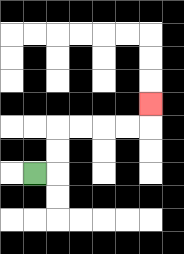{'start': '[1, 7]', 'end': '[6, 4]', 'path_directions': 'R,U,U,R,R,R,R,U', 'path_coordinates': '[[1, 7], [2, 7], [2, 6], [2, 5], [3, 5], [4, 5], [5, 5], [6, 5], [6, 4]]'}